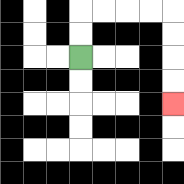{'start': '[3, 2]', 'end': '[7, 4]', 'path_directions': 'U,U,R,R,R,R,D,D,D,D', 'path_coordinates': '[[3, 2], [3, 1], [3, 0], [4, 0], [5, 0], [6, 0], [7, 0], [7, 1], [7, 2], [7, 3], [7, 4]]'}